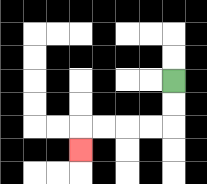{'start': '[7, 3]', 'end': '[3, 6]', 'path_directions': 'D,D,L,L,L,L,D', 'path_coordinates': '[[7, 3], [7, 4], [7, 5], [6, 5], [5, 5], [4, 5], [3, 5], [3, 6]]'}